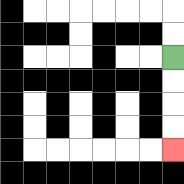{'start': '[7, 2]', 'end': '[7, 6]', 'path_directions': 'D,D,D,D', 'path_coordinates': '[[7, 2], [7, 3], [7, 4], [7, 5], [7, 6]]'}